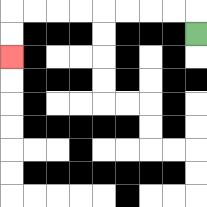{'start': '[8, 1]', 'end': '[0, 2]', 'path_directions': 'U,L,L,L,L,L,L,L,L,D,D', 'path_coordinates': '[[8, 1], [8, 0], [7, 0], [6, 0], [5, 0], [4, 0], [3, 0], [2, 0], [1, 0], [0, 0], [0, 1], [0, 2]]'}